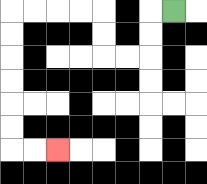{'start': '[7, 0]', 'end': '[2, 6]', 'path_directions': 'L,D,D,L,L,U,U,L,L,L,L,D,D,D,D,D,D,R,R', 'path_coordinates': '[[7, 0], [6, 0], [6, 1], [6, 2], [5, 2], [4, 2], [4, 1], [4, 0], [3, 0], [2, 0], [1, 0], [0, 0], [0, 1], [0, 2], [0, 3], [0, 4], [0, 5], [0, 6], [1, 6], [2, 6]]'}